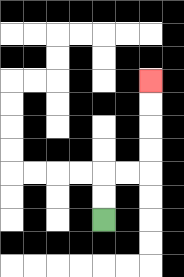{'start': '[4, 9]', 'end': '[6, 3]', 'path_directions': 'U,U,R,R,U,U,U,U', 'path_coordinates': '[[4, 9], [4, 8], [4, 7], [5, 7], [6, 7], [6, 6], [6, 5], [6, 4], [6, 3]]'}